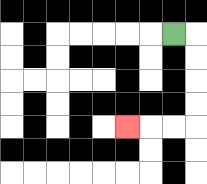{'start': '[7, 1]', 'end': '[5, 5]', 'path_directions': 'R,D,D,D,D,L,L,L', 'path_coordinates': '[[7, 1], [8, 1], [8, 2], [8, 3], [8, 4], [8, 5], [7, 5], [6, 5], [5, 5]]'}